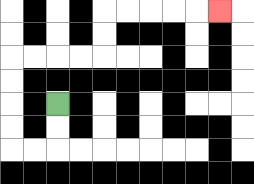{'start': '[2, 4]', 'end': '[9, 0]', 'path_directions': 'D,D,L,L,U,U,U,U,R,R,R,R,U,U,R,R,R,R,R', 'path_coordinates': '[[2, 4], [2, 5], [2, 6], [1, 6], [0, 6], [0, 5], [0, 4], [0, 3], [0, 2], [1, 2], [2, 2], [3, 2], [4, 2], [4, 1], [4, 0], [5, 0], [6, 0], [7, 0], [8, 0], [9, 0]]'}